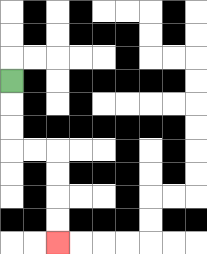{'start': '[0, 3]', 'end': '[2, 10]', 'path_directions': 'D,D,D,R,R,D,D,D,D', 'path_coordinates': '[[0, 3], [0, 4], [0, 5], [0, 6], [1, 6], [2, 6], [2, 7], [2, 8], [2, 9], [2, 10]]'}